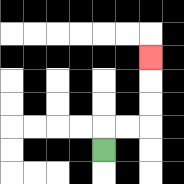{'start': '[4, 6]', 'end': '[6, 2]', 'path_directions': 'U,R,R,U,U,U', 'path_coordinates': '[[4, 6], [4, 5], [5, 5], [6, 5], [6, 4], [6, 3], [6, 2]]'}